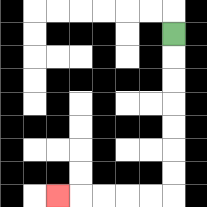{'start': '[7, 1]', 'end': '[2, 8]', 'path_directions': 'D,D,D,D,D,D,D,L,L,L,L,L', 'path_coordinates': '[[7, 1], [7, 2], [7, 3], [7, 4], [7, 5], [7, 6], [7, 7], [7, 8], [6, 8], [5, 8], [4, 8], [3, 8], [2, 8]]'}